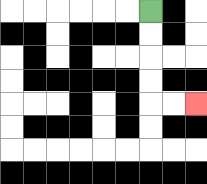{'start': '[6, 0]', 'end': '[8, 4]', 'path_directions': 'D,D,D,D,R,R', 'path_coordinates': '[[6, 0], [6, 1], [6, 2], [6, 3], [6, 4], [7, 4], [8, 4]]'}